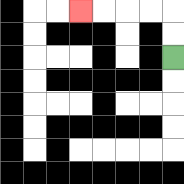{'start': '[7, 2]', 'end': '[3, 0]', 'path_directions': 'U,U,L,L,L,L', 'path_coordinates': '[[7, 2], [7, 1], [7, 0], [6, 0], [5, 0], [4, 0], [3, 0]]'}